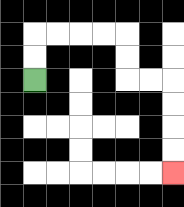{'start': '[1, 3]', 'end': '[7, 7]', 'path_directions': 'U,U,R,R,R,R,D,D,R,R,D,D,D,D', 'path_coordinates': '[[1, 3], [1, 2], [1, 1], [2, 1], [3, 1], [4, 1], [5, 1], [5, 2], [5, 3], [6, 3], [7, 3], [7, 4], [7, 5], [7, 6], [7, 7]]'}